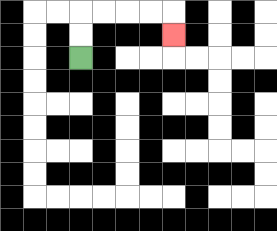{'start': '[3, 2]', 'end': '[7, 1]', 'path_directions': 'U,U,R,R,R,R,D', 'path_coordinates': '[[3, 2], [3, 1], [3, 0], [4, 0], [5, 0], [6, 0], [7, 0], [7, 1]]'}